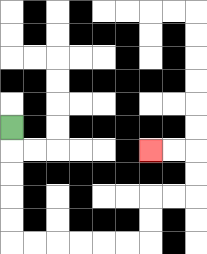{'start': '[0, 5]', 'end': '[6, 6]', 'path_directions': 'D,D,D,D,D,R,R,R,R,R,R,U,U,R,R,U,U,L,L', 'path_coordinates': '[[0, 5], [0, 6], [0, 7], [0, 8], [0, 9], [0, 10], [1, 10], [2, 10], [3, 10], [4, 10], [5, 10], [6, 10], [6, 9], [6, 8], [7, 8], [8, 8], [8, 7], [8, 6], [7, 6], [6, 6]]'}